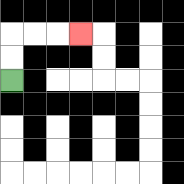{'start': '[0, 3]', 'end': '[3, 1]', 'path_directions': 'U,U,R,R,R', 'path_coordinates': '[[0, 3], [0, 2], [0, 1], [1, 1], [2, 1], [3, 1]]'}